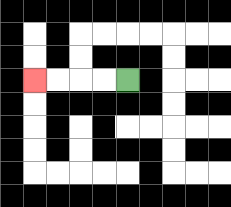{'start': '[5, 3]', 'end': '[1, 3]', 'path_directions': 'L,L,L,L', 'path_coordinates': '[[5, 3], [4, 3], [3, 3], [2, 3], [1, 3]]'}